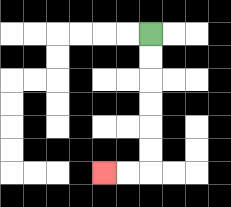{'start': '[6, 1]', 'end': '[4, 7]', 'path_directions': 'D,D,D,D,D,D,L,L', 'path_coordinates': '[[6, 1], [6, 2], [6, 3], [6, 4], [6, 5], [6, 6], [6, 7], [5, 7], [4, 7]]'}